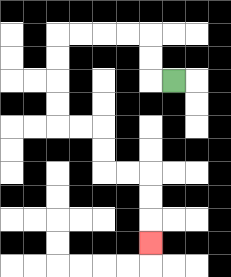{'start': '[7, 3]', 'end': '[6, 10]', 'path_directions': 'L,U,U,L,L,L,L,D,D,D,D,R,R,D,D,R,R,D,D,D', 'path_coordinates': '[[7, 3], [6, 3], [6, 2], [6, 1], [5, 1], [4, 1], [3, 1], [2, 1], [2, 2], [2, 3], [2, 4], [2, 5], [3, 5], [4, 5], [4, 6], [4, 7], [5, 7], [6, 7], [6, 8], [6, 9], [6, 10]]'}